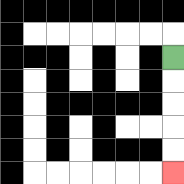{'start': '[7, 2]', 'end': '[7, 7]', 'path_directions': 'D,D,D,D,D', 'path_coordinates': '[[7, 2], [7, 3], [7, 4], [7, 5], [7, 6], [7, 7]]'}